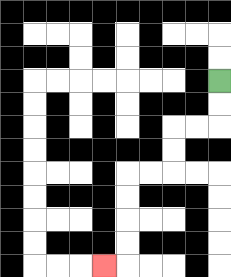{'start': '[9, 3]', 'end': '[4, 11]', 'path_directions': 'D,D,L,L,D,D,L,L,D,D,D,D,L', 'path_coordinates': '[[9, 3], [9, 4], [9, 5], [8, 5], [7, 5], [7, 6], [7, 7], [6, 7], [5, 7], [5, 8], [5, 9], [5, 10], [5, 11], [4, 11]]'}